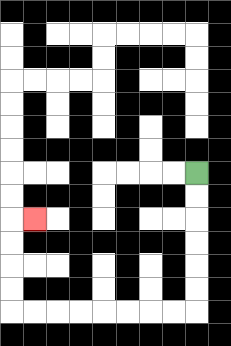{'start': '[8, 7]', 'end': '[1, 9]', 'path_directions': 'D,D,D,D,D,D,L,L,L,L,L,L,L,L,U,U,U,U,R', 'path_coordinates': '[[8, 7], [8, 8], [8, 9], [8, 10], [8, 11], [8, 12], [8, 13], [7, 13], [6, 13], [5, 13], [4, 13], [3, 13], [2, 13], [1, 13], [0, 13], [0, 12], [0, 11], [0, 10], [0, 9], [1, 9]]'}